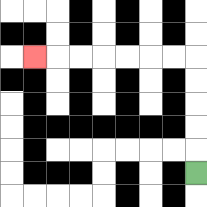{'start': '[8, 7]', 'end': '[1, 2]', 'path_directions': 'U,U,U,U,U,L,L,L,L,L,L,L', 'path_coordinates': '[[8, 7], [8, 6], [8, 5], [8, 4], [8, 3], [8, 2], [7, 2], [6, 2], [5, 2], [4, 2], [3, 2], [2, 2], [1, 2]]'}